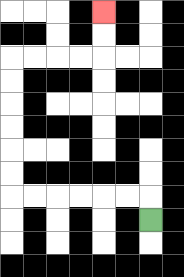{'start': '[6, 9]', 'end': '[4, 0]', 'path_directions': 'U,L,L,L,L,L,L,U,U,U,U,U,U,R,R,R,R,U,U', 'path_coordinates': '[[6, 9], [6, 8], [5, 8], [4, 8], [3, 8], [2, 8], [1, 8], [0, 8], [0, 7], [0, 6], [0, 5], [0, 4], [0, 3], [0, 2], [1, 2], [2, 2], [3, 2], [4, 2], [4, 1], [4, 0]]'}